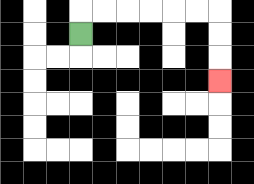{'start': '[3, 1]', 'end': '[9, 3]', 'path_directions': 'U,R,R,R,R,R,R,D,D,D', 'path_coordinates': '[[3, 1], [3, 0], [4, 0], [5, 0], [6, 0], [7, 0], [8, 0], [9, 0], [9, 1], [9, 2], [9, 3]]'}